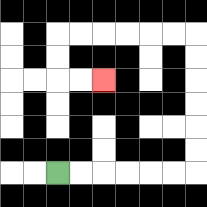{'start': '[2, 7]', 'end': '[4, 3]', 'path_directions': 'R,R,R,R,R,R,U,U,U,U,U,U,L,L,L,L,L,L,D,D,R,R', 'path_coordinates': '[[2, 7], [3, 7], [4, 7], [5, 7], [6, 7], [7, 7], [8, 7], [8, 6], [8, 5], [8, 4], [8, 3], [8, 2], [8, 1], [7, 1], [6, 1], [5, 1], [4, 1], [3, 1], [2, 1], [2, 2], [2, 3], [3, 3], [4, 3]]'}